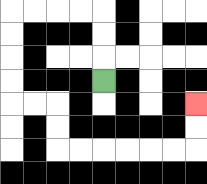{'start': '[4, 3]', 'end': '[8, 4]', 'path_directions': 'U,U,U,L,L,L,L,D,D,D,D,R,R,D,D,R,R,R,R,R,R,U,U', 'path_coordinates': '[[4, 3], [4, 2], [4, 1], [4, 0], [3, 0], [2, 0], [1, 0], [0, 0], [0, 1], [0, 2], [0, 3], [0, 4], [1, 4], [2, 4], [2, 5], [2, 6], [3, 6], [4, 6], [5, 6], [6, 6], [7, 6], [8, 6], [8, 5], [8, 4]]'}